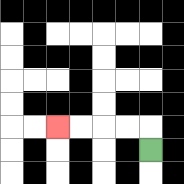{'start': '[6, 6]', 'end': '[2, 5]', 'path_directions': 'U,L,L,L,L', 'path_coordinates': '[[6, 6], [6, 5], [5, 5], [4, 5], [3, 5], [2, 5]]'}